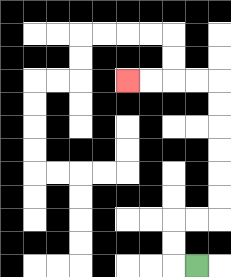{'start': '[8, 11]', 'end': '[5, 3]', 'path_directions': 'L,U,U,R,R,U,U,U,U,U,U,L,L,L,L', 'path_coordinates': '[[8, 11], [7, 11], [7, 10], [7, 9], [8, 9], [9, 9], [9, 8], [9, 7], [9, 6], [9, 5], [9, 4], [9, 3], [8, 3], [7, 3], [6, 3], [5, 3]]'}